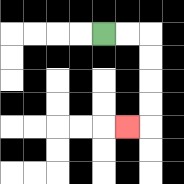{'start': '[4, 1]', 'end': '[5, 5]', 'path_directions': 'R,R,D,D,D,D,L', 'path_coordinates': '[[4, 1], [5, 1], [6, 1], [6, 2], [6, 3], [6, 4], [6, 5], [5, 5]]'}